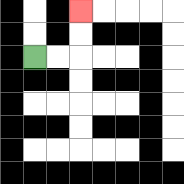{'start': '[1, 2]', 'end': '[3, 0]', 'path_directions': 'R,R,U,U', 'path_coordinates': '[[1, 2], [2, 2], [3, 2], [3, 1], [3, 0]]'}